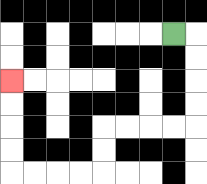{'start': '[7, 1]', 'end': '[0, 3]', 'path_directions': 'R,D,D,D,D,L,L,L,L,D,D,L,L,L,L,U,U,U,U', 'path_coordinates': '[[7, 1], [8, 1], [8, 2], [8, 3], [8, 4], [8, 5], [7, 5], [6, 5], [5, 5], [4, 5], [4, 6], [4, 7], [3, 7], [2, 7], [1, 7], [0, 7], [0, 6], [0, 5], [0, 4], [0, 3]]'}